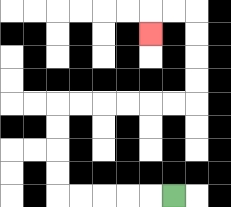{'start': '[7, 8]', 'end': '[6, 1]', 'path_directions': 'L,L,L,L,L,U,U,U,U,R,R,R,R,R,R,U,U,U,U,L,L,D', 'path_coordinates': '[[7, 8], [6, 8], [5, 8], [4, 8], [3, 8], [2, 8], [2, 7], [2, 6], [2, 5], [2, 4], [3, 4], [4, 4], [5, 4], [6, 4], [7, 4], [8, 4], [8, 3], [8, 2], [8, 1], [8, 0], [7, 0], [6, 0], [6, 1]]'}